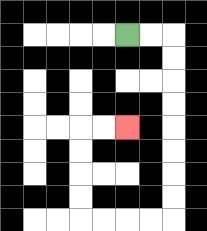{'start': '[5, 1]', 'end': '[5, 5]', 'path_directions': 'R,R,D,D,D,D,D,D,D,D,L,L,L,L,U,U,U,U,R,R', 'path_coordinates': '[[5, 1], [6, 1], [7, 1], [7, 2], [7, 3], [7, 4], [7, 5], [7, 6], [7, 7], [7, 8], [7, 9], [6, 9], [5, 9], [4, 9], [3, 9], [3, 8], [3, 7], [3, 6], [3, 5], [4, 5], [5, 5]]'}